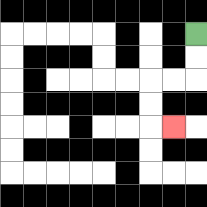{'start': '[8, 1]', 'end': '[7, 5]', 'path_directions': 'D,D,L,L,D,D,R', 'path_coordinates': '[[8, 1], [8, 2], [8, 3], [7, 3], [6, 3], [6, 4], [6, 5], [7, 5]]'}